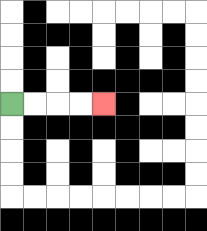{'start': '[0, 4]', 'end': '[4, 4]', 'path_directions': 'R,R,R,R', 'path_coordinates': '[[0, 4], [1, 4], [2, 4], [3, 4], [4, 4]]'}